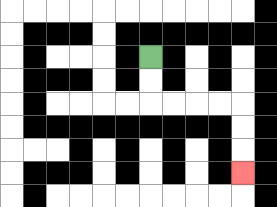{'start': '[6, 2]', 'end': '[10, 7]', 'path_directions': 'D,D,R,R,R,R,D,D,D', 'path_coordinates': '[[6, 2], [6, 3], [6, 4], [7, 4], [8, 4], [9, 4], [10, 4], [10, 5], [10, 6], [10, 7]]'}